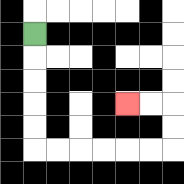{'start': '[1, 1]', 'end': '[5, 4]', 'path_directions': 'D,D,D,D,D,R,R,R,R,R,R,U,U,L,L', 'path_coordinates': '[[1, 1], [1, 2], [1, 3], [1, 4], [1, 5], [1, 6], [2, 6], [3, 6], [4, 6], [5, 6], [6, 6], [7, 6], [7, 5], [7, 4], [6, 4], [5, 4]]'}